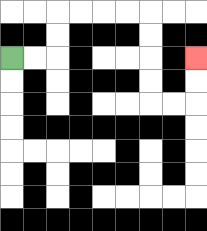{'start': '[0, 2]', 'end': '[8, 2]', 'path_directions': 'R,R,U,U,R,R,R,R,D,D,D,D,R,R,U,U', 'path_coordinates': '[[0, 2], [1, 2], [2, 2], [2, 1], [2, 0], [3, 0], [4, 0], [5, 0], [6, 0], [6, 1], [6, 2], [6, 3], [6, 4], [7, 4], [8, 4], [8, 3], [8, 2]]'}